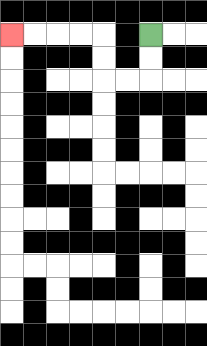{'start': '[6, 1]', 'end': '[0, 1]', 'path_directions': 'D,D,L,L,U,U,L,L,L,L', 'path_coordinates': '[[6, 1], [6, 2], [6, 3], [5, 3], [4, 3], [4, 2], [4, 1], [3, 1], [2, 1], [1, 1], [0, 1]]'}